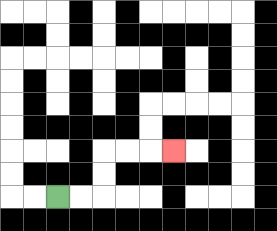{'start': '[2, 8]', 'end': '[7, 6]', 'path_directions': 'R,R,U,U,R,R,R', 'path_coordinates': '[[2, 8], [3, 8], [4, 8], [4, 7], [4, 6], [5, 6], [6, 6], [7, 6]]'}